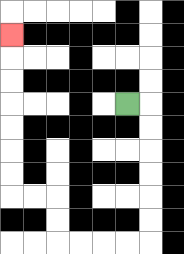{'start': '[5, 4]', 'end': '[0, 1]', 'path_directions': 'R,D,D,D,D,D,D,L,L,L,L,U,U,L,L,U,U,U,U,U,U,U', 'path_coordinates': '[[5, 4], [6, 4], [6, 5], [6, 6], [6, 7], [6, 8], [6, 9], [6, 10], [5, 10], [4, 10], [3, 10], [2, 10], [2, 9], [2, 8], [1, 8], [0, 8], [0, 7], [0, 6], [0, 5], [0, 4], [0, 3], [0, 2], [0, 1]]'}